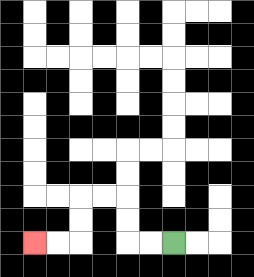{'start': '[7, 10]', 'end': '[1, 10]', 'path_directions': 'L,L,U,U,L,L,D,D,L,L', 'path_coordinates': '[[7, 10], [6, 10], [5, 10], [5, 9], [5, 8], [4, 8], [3, 8], [3, 9], [3, 10], [2, 10], [1, 10]]'}